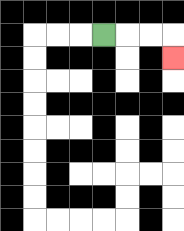{'start': '[4, 1]', 'end': '[7, 2]', 'path_directions': 'R,R,R,D', 'path_coordinates': '[[4, 1], [5, 1], [6, 1], [7, 1], [7, 2]]'}